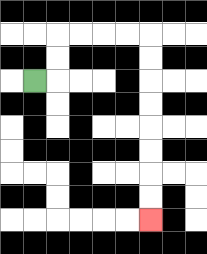{'start': '[1, 3]', 'end': '[6, 9]', 'path_directions': 'R,U,U,R,R,R,R,D,D,D,D,D,D,D,D', 'path_coordinates': '[[1, 3], [2, 3], [2, 2], [2, 1], [3, 1], [4, 1], [5, 1], [6, 1], [6, 2], [6, 3], [6, 4], [6, 5], [6, 6], [6, 7], [6, 8], [6, 9]]'}